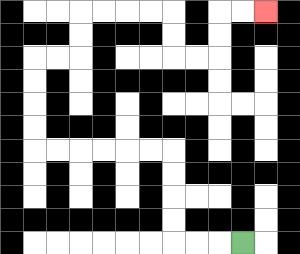{'start': '[10, 10]', 'end': '[11, 0]', 'path_directions': 'L,L,L,U,U,U,U,L,L,L,L,L,L,U,U,U,U,R,R,U,U,R,R,R,R,D,D,R,R,U,U,R,R', 'path_coordinates': '[[10, 10], [9, 10], [8, 10], [7, 10], [7, 9], [7, 8], [7, 7], [7, 6], [6, 6], [5, 6], [4, 6], [3, 6], [2, 6], [1, 6], [1, 5], [1, 4], [1, 3], [1, 2], [2, 2], [3, 2], [3, 1], [3, 0], [4, 0], [5, 0], [6, 0], [7, 0], [7, 1], [7, 2], [8, 2], [9, 2], [9, 1], [9, 0], [10, 0], [11, 0]]'}